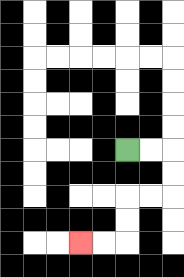{'start': '[5, 6]', 'end': '[3, 10]', 'path_directions': 'R,R,D,D,L,L,D,D,L,L', 'path_coordinates': '[[5, 6], [6, 6], [7, 6], [7, 7], [7, 8], [6, 8], [5, 8], [5, 9], [5, 10], [4, 10], [3, 10]]'}